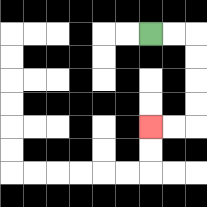{'start': '[6, 1]', 'end': '[6, 5]', 'path_directions': 'R,R,D,D,D,D,L,L', 'path_coordinates': '[[6, 1], [7, 1], [8, 1], [8, 2], [8, 3], [8, 4], [8, 5], [7, 5], [6, 5]]'}